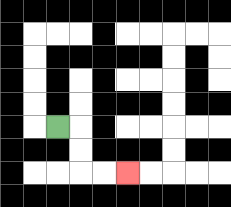{'start': '[2, 5]', 'end': '[5, 7]', 'path_directions': 'R,D,D,R,R', 'path_coordinates': '[[2, 5], [3, 5], [3, 6], [3, 7], [4, 7], [5, 7]]'}